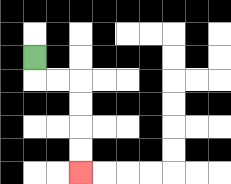{'start': '[1, 2]', 'end': '[3, 7]', 'path_directions': 'D,R,R,D,D,D,D', 'path_coordinates': '[[1, 2], [1, 3], [2, 3], [3, 3], [3, 4], [3, 5], [3, 6], [3, 7]]'}